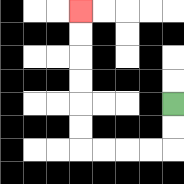{'start': '[7, 4]', 'end': '[3, 0]', 'path_directions': 'D,D,L,L,L,L,U,U,U,U,U,U', 'path_coordinates': '[[7, 4], [7, 5], [7, 6], [6, 6], [5, 6], [4, 6], [3, 6], [3, 5], [3, 4], [3, 3], [3, 2], [3, 1], [3, 0]]'}